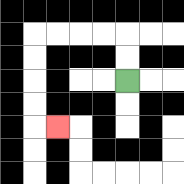{'start': '[5, 3]', 'end': '[2, 5]', 'path_directions': 'U,U,L,L,L,L,D,D,D,D,R', 'path_coordinates': '[[5, 3], [5, 2], [5, 1], [4, 1], [3, 1], [2, 1], [1, 1], [1, 2], [1, 3], [1, 4], [1, 5], [2, 5]]'}